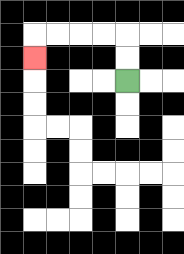{'start': '[5, 3]', 'end': '[1, 2]', 'path_directions': 'U,U,L,L,L,L,D', 'path_coordinates': '[[5, 3], [5, 2], [5, 1], [4, 1], [3, 1], [2, 1], [1, 1], [1, 2]]'}